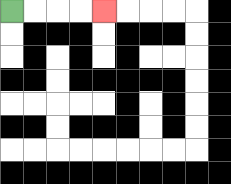{'start': '[0, 0]', 'end': '[4, 0]', 'path_directions': 'R,R,R,R', 'path_coordinates': '[[0, 0], [1, 0], [2, 0], [3, 0], [4, 0]]'}